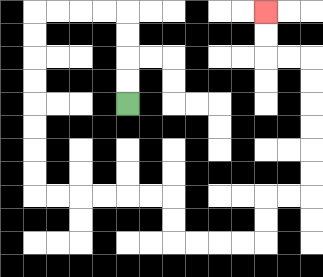{'start': '[5, 4]', 'end': '[11, 0]', 'path_directions': 'U,U,U,U,L,L,L,L,D,D,D,D,D,D,D,D,R,R,R,R,R,R,D,D,R,R,R,R,U,U,R,R,U,U,U,U,U,U,L,L,U,U', 'path_coordinates': '[[5, 4], [5, 3], [5, 2], [5, 1], [5, 0], [4, 0], [3, 0], [2, 0], [1, 0], [1, 1], [1, 2], [1, 3], [1, 4], [1, 5], [1, 6], [1, 7], [1, 8], [2, 8], [3, 8], [4, 8], [5, 8], [6, 8], [7, 8], [7, 9], [7, 10], [8, 10], [9, 10], [10, 10], [11, 10], [11, 9], [11, 8], [12, 8], [13, 8], [13, 7], [13, 6], [13, 5], [13, 4], [13, 3], [13, 2], [12, 2], [11, 2], [11, 1], [11, 0]]'}